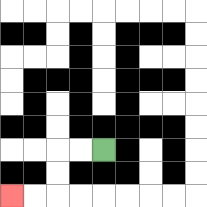{'start': '[4, 6]', 'end': '[0, 8]', 'path_directions': 'L,L,D,D,L,L', 'path_coordinates': '[[4, 6], [3, 6], [2, 6], [2, 7], [2, 8], [1, 8], [0, 8]]'}